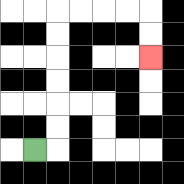{'start': '[1, 6]', 'end': '[6, 2]', 'path_directions': 'R,U,U,U,U,U,U,R,R,R,R,D,D', 'path_coordinates': '[[1, 6], [2, 6], [2, 5], [2, 4], [2, 3], [2, 2], [2, 1], [2, 0], [3, 0], [4, 0], [5, 0], [6, 0], [6, 1], [6, 2]]'}